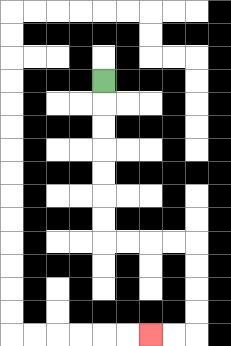{'start': '[4, 3]', 'end': '[6, 14]', 'path_directions': 'D,D,D,D,D,D,D,R,R,R,R,D,D,D,D,L,L', 'path_coordinates': '[[4, 3], [4, 4], [4, 5], [4, 6], [4, 7], [4, 8], [4, 9], [4, 10], [5, 10], [6, 10], [7, 10], [8, 10], [8, 11], [8, 12], [8, 13], [8, 14], [7, 14], [6, 14]]'}